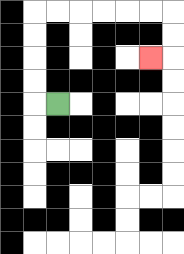{'start': '[2, 4]', 'end': '[6, 2]', 'path_directions': 'L,U,U,U,U,R,R,R,R,R,R,D,D,L', 'path_coordinates': '[[2, 4], [1, 4], [1, 3], [1, 2], [1, 1], [1, 0], [2, 0], [3, 0], [4, 0], [5, 0], [6, 0], [7, 0], [7, 1], [7, 2], [6, 2]]'}